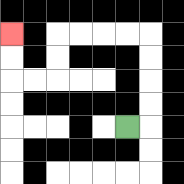{'start': '[5, 5]', 'end': '[0, 1]', 'path_directions': 'R,U,U,U,U,L,L,L,L,D,D,L,L,U,U', 'path_coordinates': '[[5, 5], [6, 5], [6, 4], [6, 3], [6, 2], [6, 1], [5, 1], [4, 1], [3, 1], [2, 1], [2, 2], [2, 3], [1, 3], [0, 3], [0, 2], [0, 1]]'}